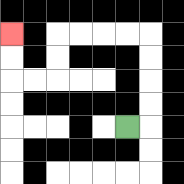{'start': '[5, 5]', 'end': '[0, 1]', 'path_directions': 'R,U,U,U,U,L,L,L,L,D,D,L,L,U,U', 'path_coordinates': '[[5, 5], [6, 5], [6, 4], [6, 3], [6, 2], [6, 1], [5, 1], [4, 1], [3, 1], [2, 1], [2, 2], [2, 3], [1, 3], [0, 3], [0, 2], [0, 1]]'}